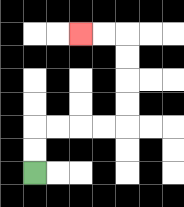{'start': '[1, 7]', 'end': '[3, 1]', 'path_directions': 'U,U,R,R,R,R,U,U,U,U,L,L', 'path_coordinates': '[[1, 7], [1, 6], [1, 5], [2, 5], [3, 5], [4, 5], [5, 5], [5, 4], [5, 3], [5, 2], [5, 1], [4, 1], [3, 1]]'}